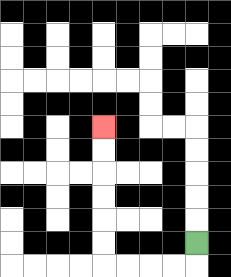{'start': '[8, 10]', 'end': '[4, 5]', 'path_directions': 'D,L,L,L,L,U,U,U,U,U,U', 'path_coordinates': '[[8, 10], [8, 11], [7, 11], [6, 11], [5, 11], [4, 11], [4, 10], [4, 9], [4, 8], [4, 7], [4, 6], [4, 5]]'}